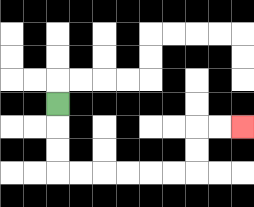{'start': '[2, 4]', 'end': '[10, 5]', 'path_directions': 'D,D,D,R,R,R,R,R,R,U,U,R,R', 'path_coordinates': '[[2, 4], [2, 5], [2, 6], [2, 7], [3, 7], [4, 7], [5, 7], [6, 7], [7, 7], [8, 7], [8, 6], [8, 5], [9, 5], [10, 5]]'}